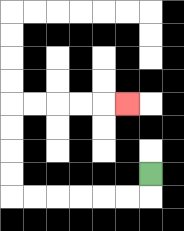{'start': '[6, 7]', 'end': '[5, 4]', 'path_directions': 'D,L,L,L,L,L,L,U,U,U,U,R,R,R,R,R', 'path_coordinates': '[[6, 7], [6, 8], [5, 8], [4, 8], [3, 8], [2, 8], [1, 8], [0, 8], [0, 7], [0, 6], [0, 5], [0, 4], [1, 4], [2, 4], [3, 4], [4, 4], [5, 4]]'}